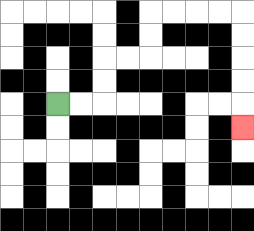{'start': '[2, 4]', 'end': '[10, 5]', 'path_directions': 'R,R,U,U,R,R,U,U,R,R,R,R,D,D,D,D,D', 'path_coordinates': '[[2, 4], [3, 4], [4, 4], [4, 3], [4, 2], [5, 2], [6, 2], [6, 1], [6, 0], [7, 0], [8, 0], [9, 0], [10, 0], [10, 1], [10, 2], [10, 3], [10, 4], [10, 5]]'}